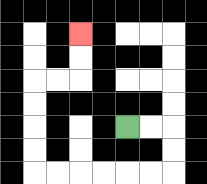{'start': '[5, 5]', 'end': '[3, 1]', 'path_directions': 'R,R,D,D,L,L,L,L,L,L,U,U,U,U,R,R,U,U', 'path_coordinates': '[[5, 5], [6, 5], [7, 5], [7, 6], [7, 7], [6, 7], [5, 7], [4, 7], [3, 7], [2, 7], [1, 7], [1, 6], [1, 5], [1, 4], [1, 3], [2, 3], [3, 3], [3, 2], [3, 1]]'}